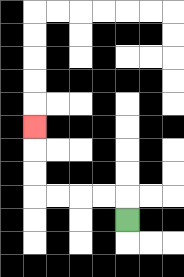{'start': '[5, 9]', 'end': '[1, 5]', 'path_directions': 'U,L,L,L,L,U,U,U', 'path_coordinates': '[[5, 9], [5, 8], [4, 8], [3, 8], [2, 8], [1, 8], [1, 7], [1, 6], [1, 5]]'}